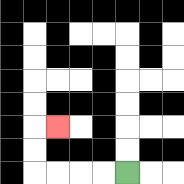{'start': '[5, 7]', 'end': '[2, 5]', 'path_directions': 'L,L,L,L,U,U,R', 'path_coordinates': '[[5, 7], [4, 7], [3, 7], [2, 7], [1, 7], [1, 6], [1, 5], [2, 5]]'}